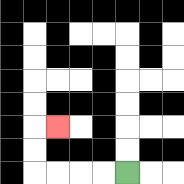{'start': '[5, 7]', 'end': '[2, 5]', 'path_directions': 'L,L,L,L,U,U,R', 'path_coordinates': '[[5, 7], [4, 7], [3, 7], [2, 7], [1, 7], [1, 6], [1, 5], [2, 5]]'}